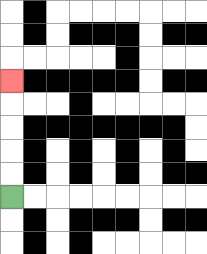{'start': '[0, 8]', 'end': '[0, 3]', 'path_directions': 'U,U,U,U,U', 'path_coordinates': '[[0, 8], [0, 7], [0, 6], [0, 5], [0, 4], [0, 3]]'}